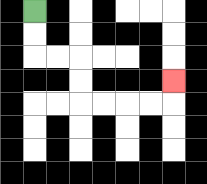{'start': '[1, 0]', 'end': '[7, 3]', 'path_directions': 'D,D,R,R,D,D,R,R,R,R,U', 'path_coordinates': '[[1, 0], [1, 1], [1, 2], [2, 2], [3, 2], [3, 3], [3, 4], [4, 4], [5, 4], [6, 4], [7, 4], [7, 3]]'}